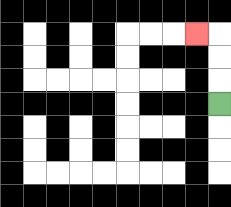{'start': '[9, 4]', 'end': '[8, 1]', 'path_directions': 'U,U,U,L', 'path_coordinates': '[[9, 4], [9, 3], [9, 2], [9, 1], [8, 1]]'}